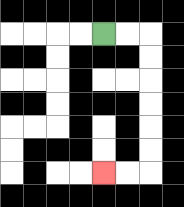{'start': '[4, 1]', 'end': '[4, 7]', 'path_directions': 'R,R,D,D,D,D,D,D,L,L', 'path_coordinates': '[[4, 1], [5, 1], [6, 1], [6, 2], [6, 3], [6, 4], [6, 5], [6, 6], [6, 7], [5, 7], [4, 7]]'}